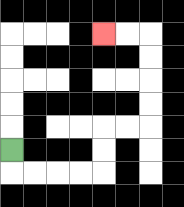{'start': '[0, 6]', 'end': '[4, 1]', 'path_directions': 'D,R,R,R,R,U,U,R,R,U,U,U,U,L,L', 'path_coordinates': '[[0, 6], [0, 7], [1, 7], [2, 7], [3, 7], [4, 7], [4, 6], [4, 5], [5, 5], [6, 5], [6, 4], [6, 3], [6, 2], [6, 1], [5, 1], [4, 1]]'}